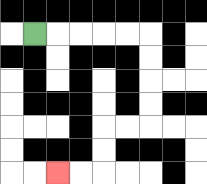{'start': '[1, 1]', 'end': '[2, 7]', 'path_directions': 'R,R,R,R,R,D,D,D,D,L,L,D,D,L,L', 'path_coordinates': '[[1, 1], [2, 1], [3, 1], [4, 1], [5, 1], [6, 1], [6, 2], [6, 3], [6, 4], [6, 5], [5, 5], [4, 5], [4, 6], [4, 7], [3, 7], [2, 7]]'}